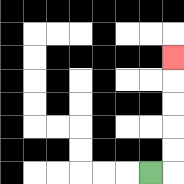{'start': '[6, 7]', 'end': '[7, 2]', 'path_directions': 'R,U,U,U,U,U', 'path_coordinates': '[[6, 7], [7, 7], [7, 6], [7, 5], [7, 4], [7, 3], [7, 2]]'}